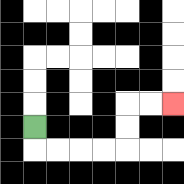{'start': '[1, 5]', 'end': '[7, 4]', 'path_directions': 'D,R,R,R,R,U,U,R,R', 'path_coordinates': '[[1, 5], [1, 6], [2, 6], [3, 6], [4, 6], [5, 6], [5, 5], [5, 4], [6, 4], [7, 4]]'}